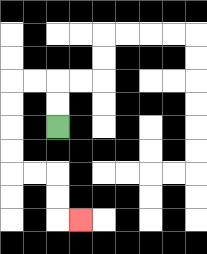{'start': '[2, 5]', 'end': '[3, 9]', 'path_directions': 'U,U,L,L,D,D,D,D,R,R,D,D,R', 'path_coordinates': '[[2, 5], [2, 4], [2, 3], [1, 3], [0, 3], [0, 4], [0, 5], [0, 6], [0, 7], [1, 7], [2, 7], [2, 8], [2, 9], [3, 9]]'}